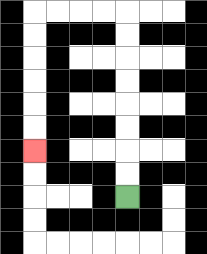{'start': '[5, 8]', 'end': '[1, 6]', 'path_directions': 'U,U,U,U,U,U,U,U,L,L,L,L,D,D,D,D,D,D', 'path_coordinates': '[[5, 8], [5, 7], [5, 6], [5, 5], [5, 4], [5, 3], [5, 2], [5, 1], [5, 0], [4, 0], [3, 0], [2, 0], [1, 0], [1, 1], [1, 2], [1, 3], [1, 4], [1, 5], [1, 6]]'}